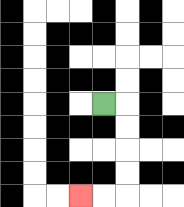{'start': '[4, 4]', 'end': '[3, 8]', 'path_directions': 'R,D,D,D,D,L,L', 'path_coordinates': '[[4, 4], [5, 4], [5, 5], [5, 6], [5, 7], [5, 8], [4, 8], [3, 8]]'}